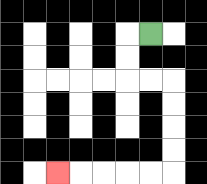{'start': '[6, 1]', 'end': '[2, 7]', 'path_directions': 'L,D,D,R,R,D,D,D,D,L,L,L,L,L', 'path_coordinates': '[[6, 1], [5, 1], [5, 2], [5, 3], [6, 3], [7, 3], [7, 4], [7, 5], [7, 6], [7, 7], [6, 7], [5, 7], [4, 7], [3, 7], [2, 7]]'}